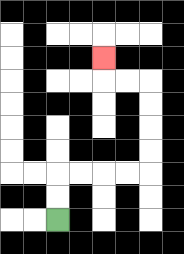{'start': '[2, 9]', 'end': '[4, 2]', 'path_directions': 'U,U,R,R,R,R,U,U,U,U,L,L,U', 'path_coordinates': '[[2, 9], [2, 8], [2, 7], [3, 7], [4, 7], [5, 7], [6, 7], [6, 6], [6, 5], [6, 4], [6, 3], [5, 3], [4, 3], [4, 2]]'}